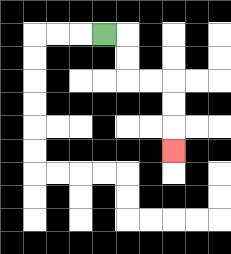{'start': '[4, 1]', 'end': '[7, 6]', 'path_directions': 'R,D,D,R,R,D,D,D', 'path_coordinates': '[[4, 1], [5, 1], [5, 2], [5, 3], [6, 3], [7, 3], [7, 4], [7, 5], [7, 6]]'}